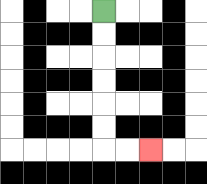{'start': '[4, 0]', 'end': '[6, 6]', 'path_directions': 'D,D,D,D,D,D,R,R', 'path_coordinates': '[[4, 0], [4, 1], [4, 2], [4, 3], [4, 4], [4, 5], [4, 6], [5, 6], [6, 6]]'}